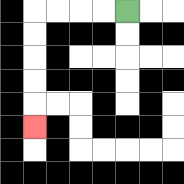{'start': '[5, 0]', 'end': '[1, 5]', 'path_directions': 'L,L,L,L,D,D,D,D,D', 'path_coordinates': '[[5, 0], [4, 0], [3, 0], [2, 0], [1, 0], [1, 1], [1, 2], [1, 3], [1, 4], [1, 5]]'}